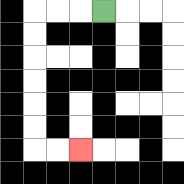{'start': '[4, 0]', 'end': '[3, 6]', 'path_directions': 'L,L,L,D,D,D,D,D,D,R,R', 'path_coordinates': '[[4, 0], [3, 0], [2, 0], [1, 0], [1, 1], [1, 2], [1, 3], [1, 4], [1, 5], [1, 6], [2, 6], [3, 6]]'}